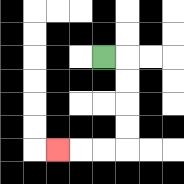{'start': '[4, 2]', 'end': '[2, 6]', 'path_directions': 'R,D,D,D,D,L,L,L', 'path_coordinates': '[[4, 2], [5, 2], [5, 3], [5, 4], [5, 5], [5, 6], [4, 6], [3, 6], [2, 6]]'}